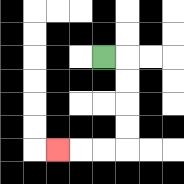{'start': '[4, 2]', 'end': '[2, 6]', 'path_directions': 'R,D,D,D,D,L,L,L', 'path_coordinates': '[[4, 2], [5, 2], [5, 3], [5, 4], [5, 5], [5, 6], [4, 6], [3, 6], [2, 6]]'}